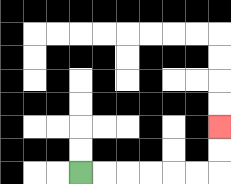{'start': '[3, 7]', 'end': '[9, 5]', 'path_directions': 'R,R,R,R,R,R,U,U', 'path_coordinates': '[[3, 7], [4, 7], [5, 7], [6, 7], [7, 7], [8, 7], [9, 7], [9, 6], [9, 5]]'}